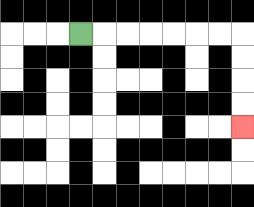{'start': '[3, 1]', 'end': '[10, 5]', 'path_directions': 'R,R,R,R,R,R,R,D,D,D,D', 'path_coordinates': '[[3, 1], [4, 1], [5, 1], [6, 1], [7, 1], [8, 1], [9, 1], [10, 1], [10, 2], [10, 3], [10, 4], [10, 5]]'}